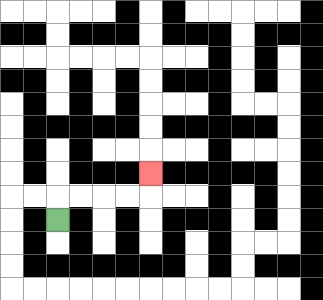{'start': '[2, 9]', 'end': '[6, 7]', 'path_directions': 'U,R,R,R,R,U', 'path_coordinates': '[[2, 9], [2, 8], [3, 8], [4, 8], [5, 8], [6, 8], [6, 7]]'}